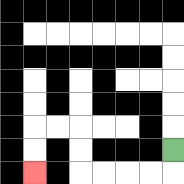{'start': '[7, 6]', 'end': '[1, 7]', 'path_directions': 'D,L,L,L,L,U,U,L,L,D,D', 'path_coordinates': '[[7, 6], [7, 7], [6, 7], [5, 7], [4, 7], [3, 7], [3, 6], [3, 5], [2, 5], [1, 5], [1, 6], [1, 7]]'}